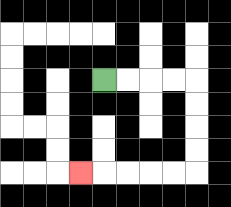{'start': '[4, 3]', 'end': '[3, 7]', 'path_directions': 'R,R,R,R,D,D,D,D,L,L,L,L,L', 'path_coordinates': '[[4, 3], [5, 3], [6, 3], [7, 3], [8, 3], [8, 4], [8, 5], [8, 6], [8, 7], [7, 7], [6, 7], [5, 7], [4, 7], [3, 7]]'}